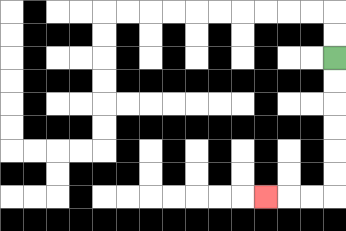{'start': '[14, 2]', 'end': '[11, 8]', 'path_directions': 'D,D,D,D,D,D,L,L,L', 'path_coordinates': '[[14, 2], [14, 3], [14, 4], [14, 5], [14, 6], [14, 7], [14, 8], [13, 8], [12, 8], [11, 8]]'}